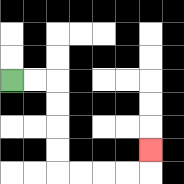{'start': '[0, 3]', 'end': '[6, 6]', 'path_directions': 'R,R,D,D,D,D,R,R,R,R,U', 'path_coordinates': '[[0, 3], [1, 3], [2, 3], [2, 4], [2, 5], [2, 6], [2, 7], [3, 7], [4, 7], [5, 7], [6, 7], [6, 6]]'}